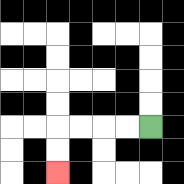{'start': '[6, 5]', 'end': '[2, 7]', 'path_directions': 'L,L,L,L,D,D', 'path_coordinates': '[[6, 5], [5, 5], [4, 5], [3, 5], [2, 5], [2, 6], [2, 7]]'}